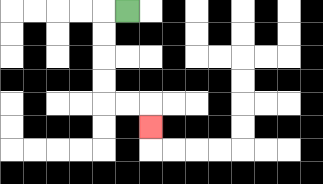{'start': '[5, 0]', 'end': '[6, 5]', 'path_directions': 'L,D,D,D,D,R,R,D', 'path_coordinates': '[[5, 0], [4, 0], [4, 1], [4, 2], [4, 3], [4, 4], [5, 4], [6, 4], [6, 5]]'}